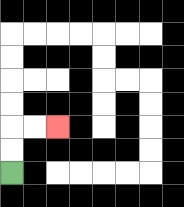{'start': '[0, 7]', 'end': '[2, 5]', 'path_directions': 'U,U,R,R', 'path_coordinates': '[[0, 7], [0, 6], [0, 5], [1, 5], [2, 5]]'}